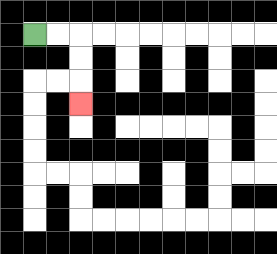{'start': '[1, 1]', 'end': '[3, 4]', 'path_directions': 'R,R,D,D,D', 'path_coordinates': '[[1, 1], [2, 1], [3, 1], [3, 2], [3, 3], [3, 4]]'}